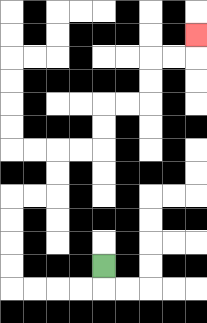{'start': '[4, 11]', 'end': '[8, 1]', 'path_directions': 'D,L,L,L,L,U,U,U,U,R,R,U,U,R,R,U,U,R,R,U,U,R,R,U', 'path_coordinates': '[[4, 11], [4, 12], [3, 12], [2, 12], [1, 12], [0, 12], [0, 11], [0, 10], [0, 9], [0, 8], [1, 8], [2, 8], [2, 7], [2, 6], [3, 6], [4, 6], [4, 5], [4, 4], [5, 4], [6, 4], [6, 3], [6, 2], [7, 2], [8, 2], [8, 1]]'}